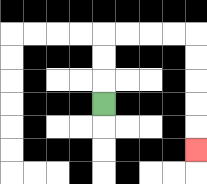{'start': '[4, 4]', 'end': '[8, 6]', 'path_directions': 'U,U,U,R,R,R,R,D,D,D,D,D', 'path_coordinates': '[[4, 4], [4, 3], [4, 2], [4, 1], [5, 1], [6, 1], [7, 1], [8, 1], [8, 2], [8, 3], [8, 4], [8, 5], [8, 6]]'}